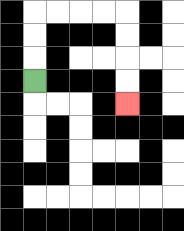{'start': '[1, 3]', 'end': '[5, 4]', 'path_directions': 'U,U,U,R,R,R,R,D,D,D,D', 'path_coordinates': '[[1, 3], [1, 2], [1, 1], [1, 0], [2, 0], [3, 0], [4, 0], [5, 0], [5, 1], [5, 2], [5, 3], [5, 4]]'}